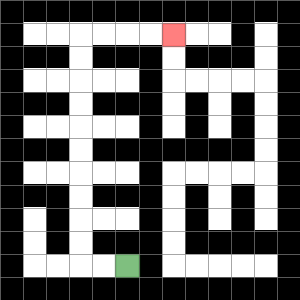{'start': '[5, 11]', 'end': '[7, 1]', 'path_directions': 'L,L,U,U,U,U,U,U,U,U,U,U,R,R,R,R', 'path_coordinates': '[[5, 11], [4, 11], [3, 11], [3, 10], [3, 9], [3, 8], [3, 7], [3, 6], [3, 5], [3, 4], [3, 3], [3, 2], [3, 1], [4, 1], [5, 1], [6, 1], [7, 1]]'}